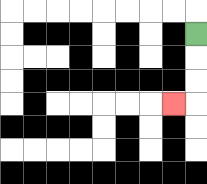{'start': '[8, 1]', 'end': '[7, 4]', 'path_directions': 'D,D,D,L', 'path_coordinates': '[[8, 1], [8, 2], [8, 3], [8, 4], [7, 4]]'}